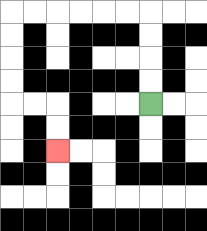{'start': '[6, 4]', 'end': '[2, 6]', 'path_directions': 'U,U,U,U,L,L,L,L,L,L,D,D,D,D,R,R,D,D', 'path_coordinates': '[[6, 4], [6, 3], [6, 2], [6, 1], [6, 0], [5, 0], [4, 0], [3, 0], [2, 0], [1, 0], [0, 0], [0, 1], [0, 2], [0, 3], [0, 4], [1, 4], [2, 4], [2, 5], [2, 6]]'}